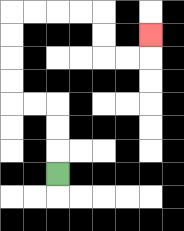{'start': '[2, 7]', 'end': '[6, 1]', 'path_directions': 'U,U,U,L,L,U,U,U,U,R,R,R,R,D,D,R,R,U', 'path_coordinates': '[[2, 7], [2, 6], [2, 5], [2, 4], [1, 4], [0, 4], [0, 3], [0, 2], [0, 1], [0, 0], [1, 0], [2, 0], [3, 0], [4, 0], [4, 1], [4, 2], [5, 2], [6, 2], [6, 1]]'}